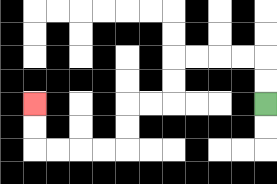{'start': '[11, 4]', 'end': '[1, 4]', 'path_directions': 'U,U,L,L,L,L,D,D,L,L,D,D,L,L,L,L,U,U', 'path_coordinates': '[[11, 4], [11, 3], [11, 2], [10, 2], [9, 2], [8, 2], [7, 2], [7, 3], [7, 4], [6, 4], [5, 4], [5, 5], [5, 6], [4, 6], [3, 6], [2, 6], [1, 6], [1, 5], [1, 4]]'}